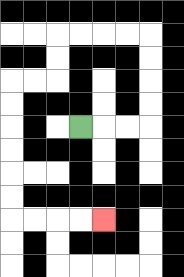{'start': '[3, 5]', 'end': '[4, 9]', 'path_directions': 'R,R,R,U,U,U,U,L,L,L,L,D,D,L,L,D,D,D,D,D,D,R,R,R,R', 'path_coordinates': '[[3, 5], [4, 5], [5, 5], [6, 5], [6, 4], [6, 3], [6, 2], [6, 1], [5, 1], [4, 1], [3, 1], [2, 1], [2, 2], [2, 3], [1, 3], [0, 3], [0, 4], [0, 5], [0, 6], [0, 7], [0, 8], [0, 9], [1, 9], [2, 9], [3, 9], [4, 9]]'}